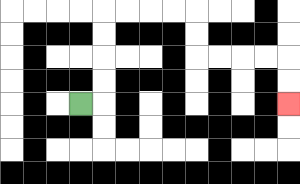{'start': '[3, 4]', 'end': '[12, 4]', 'path_directions': 'R,U,U,U,U,R,R,R,R,D,D,R,R,R,R,D,D', 'path_coordinates': '[[3, 4], [4, 4], [4, 3], [4, 2], [4, 1], [4, 0], [5, 0], [6, 0], [7, 0], [8, 0], [8, 1], [8, 2], [9, 2], [10, 2], [11, 2], [12, 2], [12, 3], [12, 4]]'}